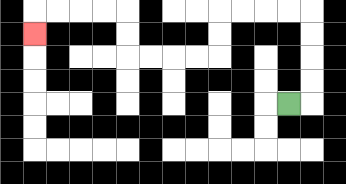{'start': '[12, 4]', 'end': '[1, 1]', 'path_directions': 'R,U,U,U,U,L,L,L,L,D,D,L,L,L,L,U,U,L,L,L,L,D', 'path_coordinates': '[[12, 4], [13, 4], [13, 3], [13, 2], [13, 1], [13, 0], [12, 0], [11, 0], [10, 0], [9, 0], [9, 1], [9, 2], [8, 2], [7, 2], [6, 2], [5, 2], [5, 1], [5, 0], [4, 0], [3, 0], [2, 0], [1, 0], [1, 1]]'}